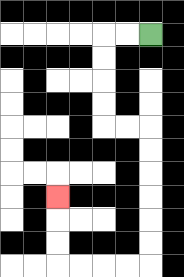{'start': '[6, 1]', 'end': '[2, 8]', 'path_directions': 'L,L,D,D,D,D,R,R,D,D,D,D,D,D,L,L,L,L,U,U,U', 'path_coordinates': '[[6, 1], [5, 1], [4, 1], [4, 2], [4, 3], [4, 4], [4, 5], [5, 5], [6, 5], [6, 6], [6, 7], [6, 8], [6, 9], [6, 10], [6, 11], [5, 11], [4, 11], [3, 11], [2, 11], [2, 10], [2, 9], [2, 8]]'}